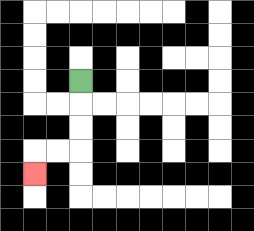{'start': '[3, 3]', 'end': '[1, 7]', 'path_directions': 'D,D,D,L,L,D', 'path_coordinates': '[[3, 3], [3, 4], [3, 5], [3, 6], [2, 6], [1, 6], [1, 7]]'}